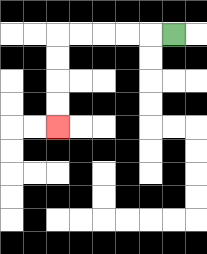{'start': '[7, 1]', 'end': '[2, 5]', 'path_directions': 'L,L,L,L,L,D,D,D,D', 'path_coordinates': '[[7, 1], [6, 1], [5, 1], [4, 1], [3, 1], [2, 1], [2, 2], [2, 3], [2, 4], [2, 5]]'}